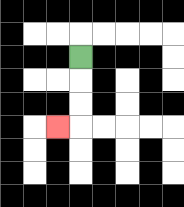{'start': '[3, 2]', 'end': '[2, 5]', 'path_directions': 'D,D,D,L', 'path_coordinates': '[[3, 2], [3, 3], [3, 4], [3, 5], [2, 5]]'}